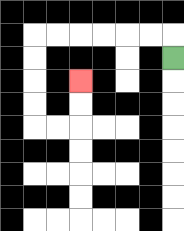{'start': '[7, 2]', 'end': '[3, 3]', 'path_directions': 'U,L,L,L,L,L,L,D,D,D,D,R,R,U,U', 'path_coordinates': '[[7, 2], [7, 1], [6, 1], [5, 1], [4, 1], [3, 1], [2, 1], [1, 1], [1, 2], [1, 3], [1, 4], [1, 5], [2, 5], [3, 5], [3, 4], [3, 3]]'}